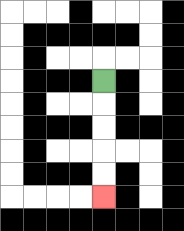{'start': '[4, 3]', 'end': '[4, 8]', 'path_directions': 'D,D,D,D,D', 'path_coordinates': '[[4, 3], [4, 4], [4, 5], [4, 6], [4, 7], [4, 8]]'}